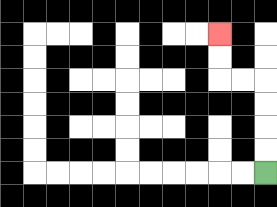{'start': '[11, 7]', 'end': '[9, 1]', 'path_directions': 'U,U,U,U,L,L,U,U', 'path_coordinates': '[[11, 7], [11, 6], [11, 5], [11, 4], [11, 3], [10, 3], [9, 3], [9, 2], [9, 1]]'}